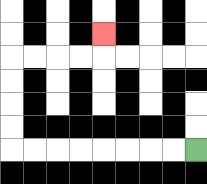{'start': '[8, 6]', 'end': '[4, 1]', 'path_directions': 'L,L,L,L,L,L,L,L,U,U,U,U,R,R,R,R,U', 'path_coordinates': '[[8, 6], [7, 6], [6, 6], [5, 6], [4, 6], [3, 6], [2, 6], [1, 6], [0, 6], [0, 5], [0, 4], [0, 3], [0, 2], [1, 2], [2, 2], [3, 2], [4, 2], [4, 1]]'}